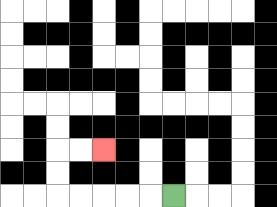{'start': '[7, 8]', 'end': '[4, 6]', 'path_directions': 'L,L,L,L,L,U,U,R,R', 'path_coordinates': '[[7, 8], [6, 8], [5, 8], [4, 8], [3, 8], [2, 8], [2, 7], [2, 6], [3, 6], [4, 6]]'}